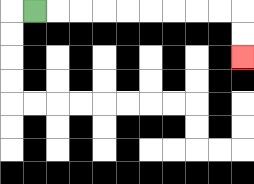{'start': '[1, 0]', 'end': '[10, 2]', 'path_directions': 'R,R,R,R,R,R,R,R,R,D,D', 'path_coordinates': '[[1, 0], [2, 0], [3, 0], [4, 0], [5, 0], [6, 0], [7, 0], [8, 0], [9, 0], [10, 0], [10, 1], [10, 2]]'}